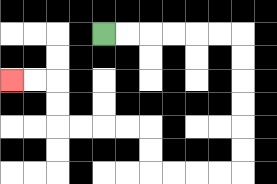{'start': '[4, 1]', 'end': '[0, 3]', 'path_directions': 'R,R,R,R,R,R,D,D,D,D,D,D,L,L,L,L,U,U,L,L,L,L,U,U,L,L', 'path_coordinates': '[[4, 1], [5, 1], [6, 1], [7, 1], [8, 1], [9, 1], [10, 1], [10, 2], [10, 3], [10, 4], [10, 5], [10, 6], [10, 7], [9, 7], [8, 7], [7, 7], [6, 7], [6, 6], [6, 5], [5, 5], [4, 5], [3, 5], [2, 5], [2, 4], [2, 3], [1, 3], [0, 3]]'}